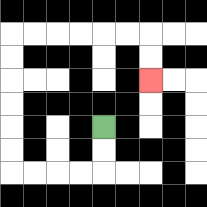{'start': '[4, 5]', 'end': '[6, 3]', 'path_directions': 'D,D,L,L,L,L,U,U,U,U,U,U,R,R,R,R,R,R,D,D', 'path_coordinates': '[[4, 5], [4, 6], [4, 7], [3, 7], [2, 7], [1, 7], [0, 7], [0, 6], [0, 5], [0, 4], [0, 3], [0, 2], [0, 1], [1, 1], [2, 1], [3, 1], [4, 1], [5, 1], [6, 1], [6, 2], [6, 3]]'}